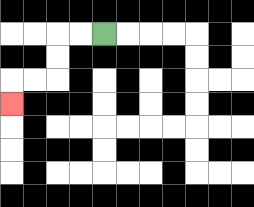{'start': '[4, 1]', 'end': '[0, 4]', 'path_directions': 'L,L,D,D,L,L,D', 'path_coordinates': '[[4, 1], [3, 1], [2, 1], [2, 2], [2, 3], [1, 3], [0, 3], [0, 4]]'}